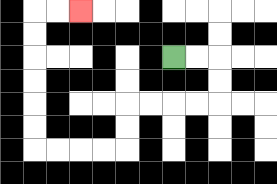{'start': '[7, 2]', 'end': '[3, 0]', 'path_directions': 'R,R,D,D,L,L,L,L,D,D,L,L,L,L,U,U,U,U,U,U,R,R', 'path_coordinates': '[[7, 2], [8, 2], [9, 2], [9, 3], [9, 4], [8, 4], [7, 4], [6, 4], [5, 4], [5, 5], [5, 6], [4, 6], [3, 6], [2, 6], [1, 6], [1, 5], [1, 4], [1, 3], [1, 2], [1, 1], [1, 0], [2, 0], [3, 0]]'}